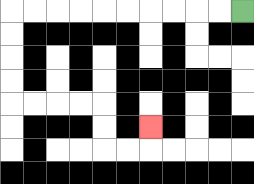{'start': '[10, 0]', 'end': '[6, 5]', 'path_directions': 'L,L,L,L,L,L,L,L,L,L,D,D,D,D,R,R,R,R,D,D,R,R,U', 'path_coordinates': '[[10, 0], [9, 0], [8, 0], [7, 0], [6, 0], [5, 0], [4, 0], [3, 0], [2, 0], [1, 0], [0, 0], [0, 1], [0, 2], [0, 3], [0, 4], [1, 4], [2, 4], [3, 4], [4, 4], [4, 5], [4, 6], [5, 6], [6, 6], [6, 5]]'}